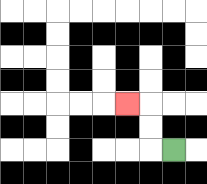{'start': '[7, 6]', 'end': '[5, 4]', 'path_directions': 'L,U,U,L', 'path_coordinates': '[[7, 6], [6, 6], [6, 5], [6, 4], [5, 4]]'}